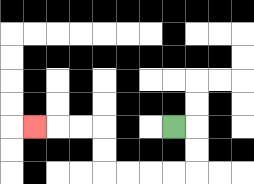{'start': '[7, 5]', 'end': '[1, 5]', 'path_directions': 'R,D,D,L,L,L,L,U,U,L,L,L', 'path_coordinates': '[[7, 5], [8, 5], [8, 6], [8, 7], [7, 7], [6, 7], [5, 7], [4, 7], [4, 6], [4, 5], [3, 5], [2, 5], [1, 5]]'}